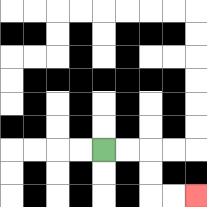{'start': '[4, 6]', 'end': '[8, 8]', 'path_directions': 'R,R,D,D,R,R', 'path_coordinates': '[[4, 6], [5, 6], [6, 6], [6, 7], [6, 8], [7, 8], [8, 8]]'}